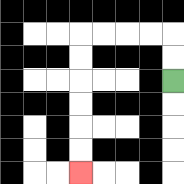{'start': '[7, 3]', 'end': '[3, 7]', 'path_directions': 'U,U,L,L,L,L,D,D,D,D,D,D', 'path_coordinates': '[[7, 3], [7, 2], [7, 1], [6, 1], [5, 1], [4, 1], [3, 1], [3, 2], [3, 3], [3, 4], [3, 5], [3, 6], [3, 7]]'}